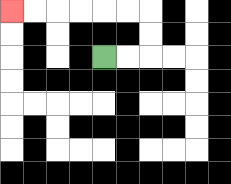{'start': '[4, 2]', 'end': '[0, 0]', 'path_directions': 'R,R,U,U,L,L,L,L,L,L', 'path_coordinates': '[[4, 2], [5, 2], [6, 2], [6, 1], [6, 0], [5, 0], [4, 0], [3, 0], [2, 0], [1, 0], [0, 0]]'}